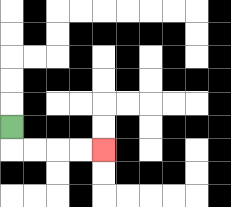{'start': '[0, 5]', 'end': '[4, 6]', 'path_directions': 'D,R,R,R,R', 'path_coordinates': '[[0, 5], [0, 6], [1, 6], [2, 6], [3, 6], [4, 6]]'}